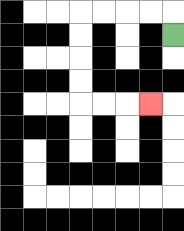{'start': '[7, 1]', 'end': '[6, 4]', 'path_directions': 'U,L,L,L,L,D,D,D,D,R,R,R', 'path_coordinates': '[[7, 1], [7, 0], [6, 0], [5, 0], [4, 0], [3, 0], [3, 1], [3, 2], [3, 3], [3, 4], [4, 4], [5, 4], [6, 4]]'}